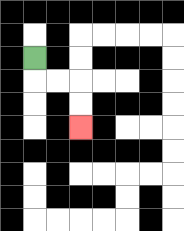{'start': '[1, 2]', 'end': '[3, 5]', 'path_directions': 'D,R,R,D,D', 'path_coordinates': '[[1, 2], [1, 3], [2, 3], [3, 3], [3, 4], [3, 5]]'}